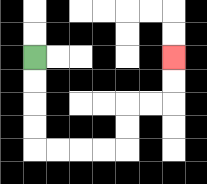{'start': '[1, 2]', 'end': '[7, 2]', 'path_directions': 'D,D,D,D,R,R,R,R,U,U,R,R,U,U', 'path_coordinates': '[[1, 2], [1, 3], [1, 4], [1, 5], [1, 6], [2, 6], [3, 6], [4, 6], [5, 6], [5, 5], [5, 4], [6, 4], [7, 4], [7, 3], [7, 2]]'}